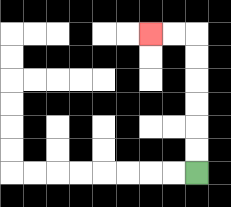{'start': '[8, 7]', 'end': '[6, 1]', 'path_directions': 'U,U,U,U,U,U,L,L', 'path_coordinates': '[[8, 7], [8, 6], [8, 5], [8, 4], [8, 3], [8, 2], [8, 1], [7, 1], [6, 1]]'}